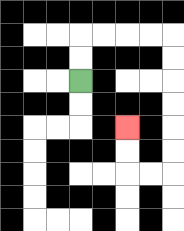{'start': '[3, 3]', 'end': '[5, 5]', 'path_directions': 'U,U,R,R,R,R,D,D,D,D,D,D,L,L,U,U', 'path_coordinates': '[[3, 3], [3, 2], [3, 1], [4, 1], [5, 1], [6, 1], [7, 1], [7, 2], [7, 3], [7, 4], [7, 5], [7, 6], [7, 7], [6, 7], [5, 7], [5, 6], [5, 5]]'}